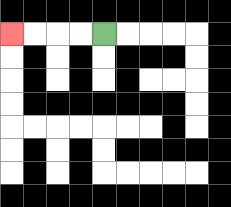{'start': '[4, 1]', 'end': '[0, 1]', 'path_directions': 'L,L,L,L', 'path_coordinates': '[[4, 1], [3, 1], [2, 1], [1, 1], [0, 1]]'}